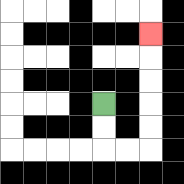{'start': '[4, 4]', 'end': '[6, 1]', 'path_directions': 'D,D,R,R,U,U,U,U,U', 'path_coordinates': '[[4, 4], [4, 5], [4, 6], [5, 6], [6, 6], [6, 5], [6, 4], [6, 3], [6, 2], [6, 1]]'}